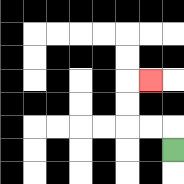{'start': '[7, 6]', 'end': '[6, 3]', 'path_directions': 'U,L,L,U,U,R', 'path_coordinates': '[[7, 6], [7, 5], [6, 5], [5, 5], [5, 4], [5, 3], [6, 3]]'}